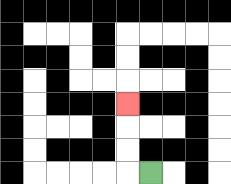{'start': '[6, 7]', 'end': '[5, 4]', 'path_directions': 'L,U,U,U', 'path_coordinates': '[[6, 7], [5, 7], [5, 6], [5, 5], [5, 4]]'}